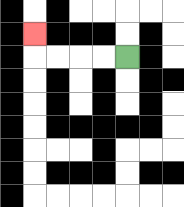{'start': '[5, 2]', 'end': '[1, 1]', 'path_directions': 'L,L,L,L,U', 'path_coordinates': '[[5, 2], [4, 2], [3, 2], [2, 2], [1, 2], [1, 1]]'}